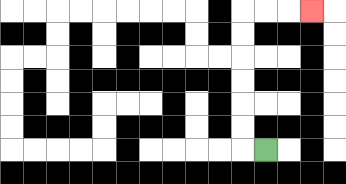{'start': '[11, 6]', 'end': '[13, 0]', 'path_directions': 'L,U,U,U,U,U,U,R,R,R', 'path_coordinates': '[[11, 6], [10, 6], [10, 5], [10, 4], [10, 3], [10, 2], [10, 1], [10, 0], [11, 0], [12, 0], [13, 0]]'}